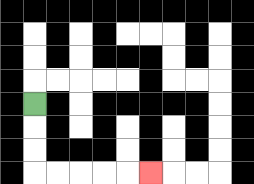{'start': '[1, 4]', 'end': '[6, 7]', 'path_directions': 'D,D,D,R,R,R,R,R', 'path_coordinates': '[[1, 4], [1, 5], [1, 6], [1, 7], [2, 7], [3, 7], [4, 7], [5, 7], [6, 7]]'}